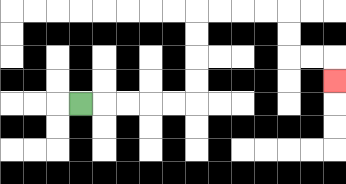{'start': '[3, 4]', 'end': '[14, 3]', 'path_directions': 'R,R,R,R,R,U,U,U,U,R,R,R,R,D,D,R,R,D', 'path_coordinates': '[[3, 4], [4, 4], [5, 4], [6, 4], [7, 4], [8, 4], [8, 3], [8, 2], [8, 1], [8, 0], [9, 0], [10, 0], [11, 0], [12, 0], [12, 1], [12, 2], [13, 2], [14, 2], [14, 3]]'}